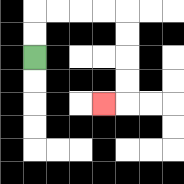{'start': '[1, 2]', 'end': '[4, 4]', 'path_directions': 'U,U,R,R,R,R,D,D,D,D,L', 'path_coordinates': '[[1, 2], [1, 1], [1, 0], [2, 0], [3, 0], [4, 0], [5, 0], [5, 1], [5, 2], [5, 3], [5, 4], [4, 4]]'}